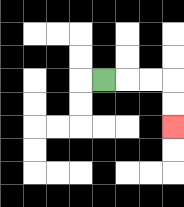{'start': '[4, 3]', 'end': '[7, 5]', 'path_directions': 'R,R,R,D,D', 'path_coordinates': '[[4, 3], [5, 3], [6, 3], [7, 3], [7, 4], [7, 5]]'}